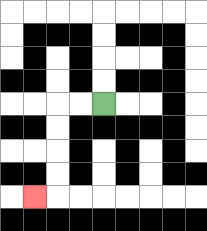{'start': '[4, 4]', 'end': '[1, 8]', 'path_directions': 'L,L,D,D,D,D,L', 'path_coordinates': '[[4, 4], [3, 4], [2, 4], [2, 5], [2, 6], [2, 7], [2, 8], [1, 8]]'}